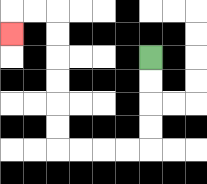{'start': '[6, 2]', 'end': '[0, 1]', 'path_directions': 'D,D,D,D,L,L,L,L,U,U,U,U,U,U,L,L,D', 'path_coordinates': '[[6, 2], [6, 3], [6, 4], [6, 5], [6, 6], [5, 6], [4, 6], [3, 6], [2, 6], [2, 5], [2, 4], [2, 3], [2, 2], [2, 1], [2, 0], [1, 0], [0, 0], [0, 1]]'}